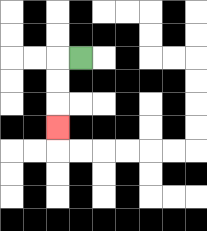{'start': '[3, 2]', 'end': '[2, 5]', 'path_directions': 'L,D,D,D', 'path_coordinates': '[[3, 2], [2, 2], [2, 3], [2, 4], [2, 5]]'}